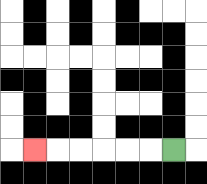{'start': '[7, 6]', 'end': '[1, 6]', 'path_directions': 'L,L,L,L,L,L', 'path_coordinates': '[[7, 6], [6, 6], [5, 6], [4, 6], [3, 6], [2, 6], [1, 6]]'}